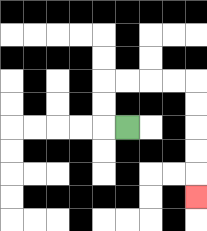{'start': '[5, 5]', 'end': '[8, 8]', 'path_directions': 'L,U,U,R,R,R,R,D,D,D,D,D', 'path_coordinates': '[[5, 5], [4, 5], [4, 4], [4, 3], [5, 3], [6, 3], [7, 3], [8, 3], [8, 4], [8, 5], [8, 6], [8, 7], [8, 8]]'}